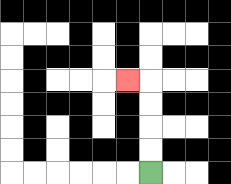{'start': '[6, 7]', 'end': '[5, 3]', 'path_directions': 'U,U,U,U,L', 'path_coordinates': '[[6, 7], [6, 6], [6, 5], [6, 4], [6, 3], [5, 3]]'}